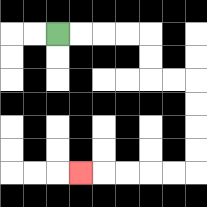{'start': '[2, 1]', 'end': '[3, 7]', 'path_directions': 'R,R,R,R,D,D,R,R,D,D,D,D,L,L,L,L,L', 'path_coordinates': '[[2, 1], [3, 1], [4, 1], [5, 1], [6, 1], [6, 2], [6, 3], [7, 3], [8, 3], [8, 4], [8, 5], [8, 6], [8, 7], [7, 7], [6, 7], [5, 7], [4, 7], [3, 7]]'}